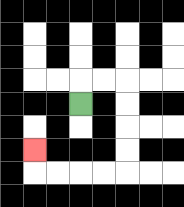{'start': '[3, 4]', 'end': '[1, 6]', 'path_directions': 'U,R,R,D,D,D,D,L,L,L,L,U', 'path_coordinates': '[[3, 4], [3, 3], [4, 3], [5, 3], [5, 4], [5, 5], [5, 6], [5, 7], [4, 7], [3, 7], [2, 7], [1, 7], [1, 6]]'}